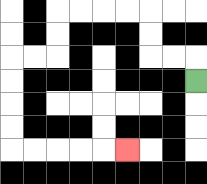{'start': '[8, 3]', 'end': '[5, 6]', 'path_directions': 'U,L,L,U,U,L,L,L,L,D,D,L,L,D,D,D,D,R,R,R,R,R', 'path_coordinates': '[[8, 3], [8, 2], [7, 2], [6, 2], [6, 1], [6, 0], [5, 0], [4, 0], [3, 0], [2, 0], [2, 1], [2, 2], [1, 2], [0, 2], [0, 3], [0, 4], [0, 5], [0, 6], [1, 6], [2, 6], [3, 6], [4, 6], [5, 6]]'}